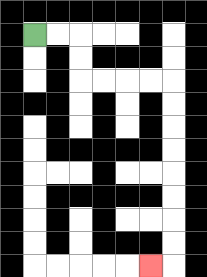{'start': '[1, 1]', 'end': '[6, 11]', 'path_directions': 'R,R,D,D,R,R,R,R,D,D,D,D,D,D,D,D,L', 'path_coordinates': '[[1, 1], [2, 1], [3, 1], [3, 2], [3, 3], [4, 3], [5, 3], [6, 3], [7, 3], [7, 4], [7, 5], [7, 6], [7, 7], [7, 8], [7, 9], [7, 10], [7, 11], [6, 11]]'}